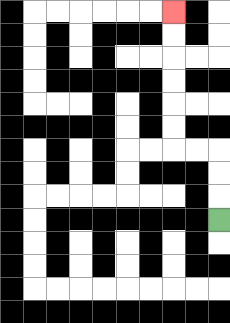{'start': '[9, 9]', 'end': '[7, 0]', 'path_directions': 'U,U,U,L,L,U,U,U,U,U,U', 'path_coordinates': '[[9, 9], [9, 8], [9, 7], [9, 6], [8, 6], [7, 6], [7, 5], [7, 4], [7, 3], [7, 2], [7, 1], [7, 0]]'}